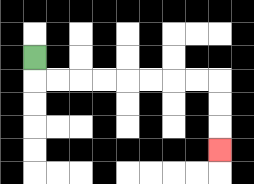{'start': '[1, 2]', 'end': '[9, 6]', 'path_directions': 'D,R,R,R,R,R,R,R,R,D,D,D', 'path_coordinates': '[[1, 2], [1, 3], [2, 3], [3, 3], [4, 3], [5, 3], [6, 3], [7, 3], [8, 3], [9, 3], [9, 4], [9, 5], [9, 6]]'}